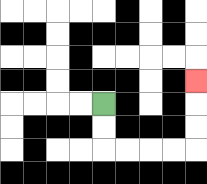{'start': '[4, 4]', 'end': '[8, 3]', 'path_directions': 'D,D,R,R,R,R,U,U,U', 'path_coordinates': '[[4, 4], [4, 5], [4, 6], [5, 6], [6, 6], [7, 6], [8, 6], [8, 5], [8, 4], [8, 3]]'}